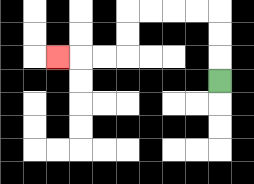{'start': '[9, 3]', 'end': '[2, 2]', 'path_directions': 'U,U,U,L,L,L,L,D,D,L,L,L', 'path_coordinates': '[[9, 3], [9, 2], [9, 1], [9, 0], [8, 0], [7, 0], [6, 0], [5, 0], [5, 1], [5, 2], [4, 2], [3, 2], [2, 2]]'}